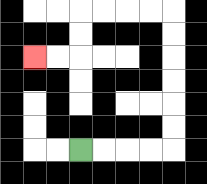{'start': '[3, 6]', 'end': '[1, 2]', 'path_directions': 'R,R,R,R,U,U,U,U,U,U,L,L,L,L,D,D,L,L', 'path_coordinates': '[[3, 6], [4, 6], [5, 6], [6, 6], [7, 6], [7, 5], [7, 4], [7, 3], [7, 2], [7, 1], [7, 0], [6, 0], [5, 0], [4, 0], [3, 0], [3, 1], [3, 2], [2, 2], [1, 2]]'}